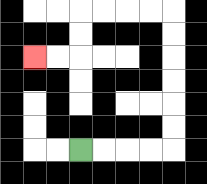{'start': '[3, 6]', 'end': '[1, 2]', 'path_directions': 'R,R,R,R,U,U,U,U,U,U,L,L,L,L,D,D,L,L', 'path_coordinates': '[[3, 6], [4, 6], [5, 6], [6, 6], [7, 6], [7, 5], [7, 4], [7, 3], [7, 2], [7, 1], [7, 0], [6, 0], [5, 0], [4, 0], [3, 0], [3, 1], [3, 2], [2, 2], [1, 2]]'}